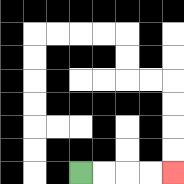{'start': '[3, 7]', 'end': '[7, 7]', 'path_directions': 'R,R,R,R', 'path_coordinates': '[[3, 7], [4, 7], [5, 7], [6, 7], [7, 7]]'}